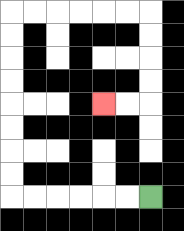{'start': '[6, 8]', 'end': '[4, 4]', 'path_directions': 'L,L,L,L,L,L,U,U,U,U,U,U,U,U,R,R,R,R,R,R,D,D,D,D,L,L', 'path_coordinates': '[[6, 8], [5, 8], [4, 8], [3, 8], [2, 8], [1, 8], [0, 8], [0, 7], [0, 6], [0, 5], [0, 4], [0, 3], [0, 2], [0, 1], [0, 0], [1, 0], [2, 0], [3, 0], [4, 0], [5, 0], [6, 0], [6, 1], [6, 2], [6, 3], [6, 4], [5, 4], [4, 4]]'}